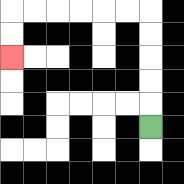{'start': '[6, 5]', 'end': '[0, 2]', 'path_directions': 'U,U,U,U,U,L,L,L,L,L,L,D,D', 'path_coordinates': '[[6, 5], [6, 4], [6, 3], [6, 2], [6, 1], [6, 0], [5, 0], [4, 0], [3, 0], [2, 0], [1, 0], [0, 0], [0, 1], [0, 2]]'}